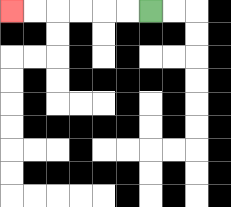{'start': '[6, 0]', 'end': '[0, 0]', 'path_directions': 'L,L,L,L,L,L', 'path_coordinates': '[[6, 0], [5, 0], [4, 0], [3, 0], [2, 0], [1, 0], [0, 0]]'}